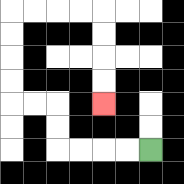{'start': '[6, 6]', 'end': '[4, 4]', 'path_directions': 'L,L,L,L,U,U,L,L,U,U,U,U,R,R,R,R,D,D,D,D', 'path_coordinates': '[[6, 6], [5, 6], [4, 6], [3, 6], [2, 6], [2, 5], [2, 4], [1, 4], [0, 4], [0, 3], [0, 2], [0, 1], [0, 0], [1, 0], [2, 0], [3, 0], [4, 0], [4, 1], [4, 2], [4, 3], [4, 4]]'}